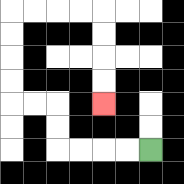{'start': '[6, 6]', 'end': '[4, 4]', 'path_directions': 'L,L,L,L,U,U,L,L,U,U,U,U,R,R,R,R,D,D,D,D', 'path_coordinates': '[[6, 6], [5, 6], [4, 6], [3, 6], [2, 6], [2, 5], [2, 4], [1, 4], [0, 4], [0, 3], [0, 2], [0, 1], [0, 0], [1, 0], [2, 0], [3, 0], [4, 0], [4, 1], [4, 2], [4, 3], [4, 4]]'}